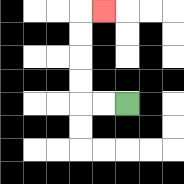{'start': '[5, 4]', 'end': '[4, 0]', 'path_directions': 'L,L,U,U,U,U,R', 'path_coordinates': '[[5, 4], [4, 4], [3, 4], [3, 3], [3, 2], [3, 1], [3, 0], [4, 0]]'}